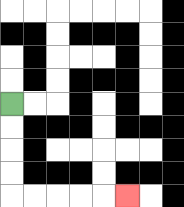{'start': '[0, 4]', 'end': '[5, 8]', 'path_directions': 'D,D,D,D,R,R,R,R,R', 'path_coordinates': '[[0, 4], [0, 5], [0, 6], [0, 7], [0, 8], [1, 8], [2, 8], [3, 8], [4, 8], [5, 8]]'}